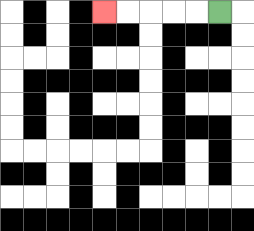{'start': '[9, 0]', 'end': '[4, 0]', 'path_directions': 'L,L,L,L,L', 'path_coordinates': '[[9, 0], [8, 0], [7, 0], [6, 0], [5, 0], [4, 0]]'}